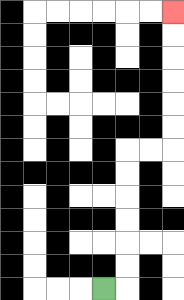{'start': '[4, 12]', 'end': '[7, 0]', 'path_directions': 'R,U,U,U,U,U,U,R,R,U,U,U,U,U,U', 'path_coordinates': '[[4, 12], [5, 12], [5, 11], [5, 10], [5, 9], [5, 8], [5, 7], [5, 6], [6, 6], [7, 6], [7, 5], [7, 4], [7, 3], [7, 2], [7, 1], [7, 0]]'}